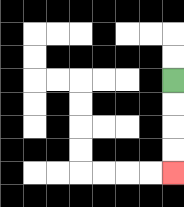{'start': '[7, 3]', 'end': '[7, 7]', 'path_directions': 'D,D,D,D', 'path_coordinates': '[[7, 3], [7, 4], [7, 5], [7, 6], [7, 7]]'}